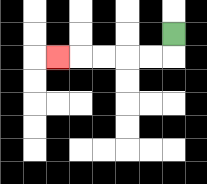{'start': '[7, 1]', 'end': '[2, 2]', 'path_directions': 'D,L,L,L,L,L', 'path_coordinates': '[[7, 1], [7, 2], [6, 2], [5, 2], [4, 2], [3, 2], [2, 2]]'}